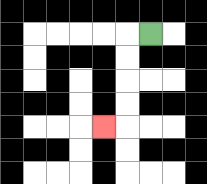{'start': '[6, 1]', 'end': '[4, 5]', 'path_directions': 'L,D,D,D,D,L', 'path_coordinates': '[[6, 1], [5, 1], [5, 2], [5, 3], [5, 4], [5, 5], [4, 5]]'}